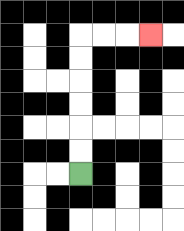{'start': '[3, 7]', 'end': '[6, 1]', 'path_directions': 'U,U,U,U,U,U,R,R,R', 'path_coordinates': '[[3, 7], [3, 6], [3, 5], [3, 4], [3, 3], [3, 2], [3, 1], [4, 1], [5, 1], [6, 1]]'}